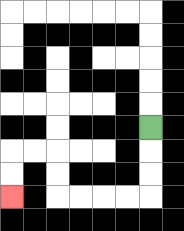{'start': '[6, 5]', 'end': '[0, 8]', 'path_directions': 'D,D,D,L,L,L,L,U,U,L,L,D,D', 'path_coordinates': '[[6, 5], [6, 6], [6, 7], [6, 8], [5, 8], [4, 8], [3, 8], [2, 8], [2, 7], [2, 6], [1, 6], [0, 6], [0, 7], [0, 8]]'}